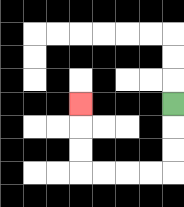{'start': '[7, 4]', 'end': '[3, 4]', 'path_directions': 'D,D,D,L,L,L,L,U,U,U', 'path_coordinates': '[[7, 4], [7, 5], [7, 6], [7, 7], [6, 7], [5, 7], [4, 7], [3, 7], [3, 6], [3, 5], [3, 4]]'}